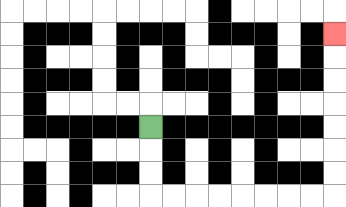{'start': '[6, 5]', 'end': '[14, 1]', 'path_directions': 'D,D,D,R,R,R,R,R,R,R,R,U,U,U,U,U,U,U', 'path_coordinates': '[[6, 5], [6, 6], [6, 7], [6, 8], [7, 8], [8, 8], [9, 8], [10, 8], [11, 8], [12, 8], [13, 8], [14, 8], [14, 7], [14, 6], [14, 5], [14, 4], [14, 3], [14, 2], [14, 1]]'}